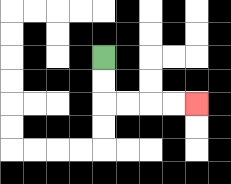{'start': '[4, 2]', 'end': '[8, 4]', 'path_directions': 'D,D,R,R,R,R', 'path_coordinates': '[[4, 2], [4, 3], [4, 4], [5, 4], [6, 4], [7, 4], [8, 4]]'}